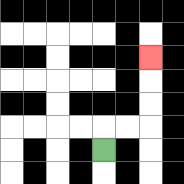{'start': '[4, 6]', 'end': '[6, 2]', 'path_directions': 'U,R,R,U,U,U', 'path_coordinates': '[[4, 6], [4, 5], [5, 5], [6, 5], [6, 4], [6, 3], [6, 2]]'}